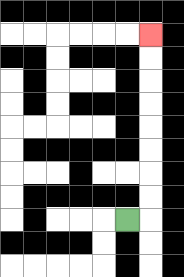{'start': '[5, 9]', 'end': '[6, 1]', 'path_directions': 'R,U,U,U,U,U,U,U,U', 'path_coordinates': '[[5, 9], [6, 9], [6, 8], [6, 7], [6, 6], [6, 5], [6, 4], [6, 3], [6, 2], [6, 1]]'}